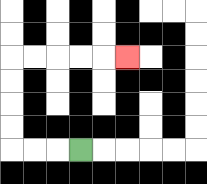{'start': '[3, 6]', 'end': '[5, 2]', 'path_directions': 'L,L,L,U,U,U,U,R,R,R,R,R', 'path_coordinates': '[[3, 6], [2, 6], [1, 6], [0, 6], [0, 5], [0, 4], [0, 3], [0, 2], [1, 2], [2, 2], [3, 2], [4, 2], [5, 2]]'}